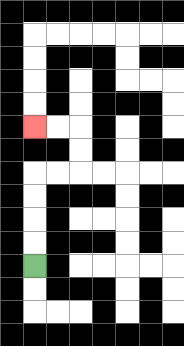{'start': '[1, 11]', 'end': '[1, 5]', 'path_directions': 'U,U,U,U,R,R,U,U,L,L', 'path_coordinates': '[[1, 11], [1, 10], [1, 9], [1, 8], [1, 7], [2, 7], [3, 7], [3, 6], [3, 5], [2, 5], [1, 5]]'}